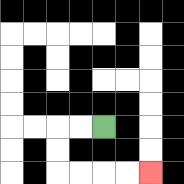{'start': '[4, 5]', 'end': '[6, 7]', 'path_directions': 'L,L,D,D,R,R,R,R', 'path_coordinates': '[[4, 5], [3, 5], [2, 5], [2, 6], [2, 7], [3, 7], [4, 7], [5, 7], [6, 7]]'}